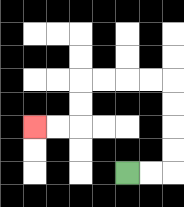{'start': '[5, 7]', 'end': '[1, 5]', 'path_directions': 'R,R,U,U,U,U,L,L,L,L,D,D,L,L', 'path_coordinates': '[[5, 7], [6, 7], [7, 7], [7, 6], [7, 5], [7, 4], [7, 3], [6, 3], [5, 3], [4, 3], [3, 3], [3, 4], [3, 5], [2, 5], [1, 5]]'}